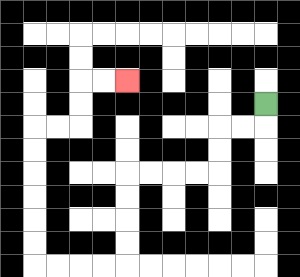{'start': '[11, 4]', 'end': '[5, 3]', 'path_directions': 'D,L,L,D,D,L,L,L,L,D,D,D,D,L,L,L,L,U,U,U,U,U,U,R,R,U,U,R,R', 'path_coordinates': '[[11, 4], [11, 5], [10, 5], [9, 5], [9, 6], [9, 7], [8, 7], [7, 7], [6, 7], [5, 7], [5, 8], [5, 9], [5, 10], [5, 11], [4, 11], [3, 11], [2, 11], [1, 11], [1, 10], [1, 9], [1, 8], [1, 7], [1, 6], [1, 5], [2, 5], [3, 5], [3, 4], [3, 3], [4, 3], [5, 3]]'}